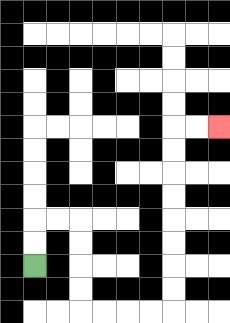{'start': '[1, 11]', 'end': '[9, 5]', 'path_directions': 'U,U,R,R,D,D,D,D,R,R,R,R,U,U,U,U,U,U,U,U,R,R', 'path_coordinates': '[[1, 11], [1, 10], [1, 9], [2, 9], [3, 9], [3, 10], [3, 11], [3, 12], [3, 13], [4, 13], [5, 13], [6, 13], [7, 13], [7, 12], [7, 11], [7, 10], [7, 9], [7, 8], [7, 7], [7, 6], [7, 5], [8, 5], [9, 5]]'}